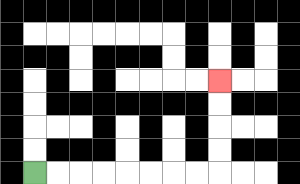{'start': '[1, 7]', 'end': '[9, 3]', 'path_directions': 'R,R,R,R,R,R,R,R,U,U,U,U', 'path_coordinates': '[[1, 7], [2, 7], [3, 7], [4, 7], [5, 7], [6, 7], [7, 7], [8, 7], [9, 7], [9, 6], [9, 5], [9, 4], [9, 3]]'}